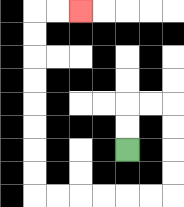{'start': '[5, 6]', 'end': '[3, 0]', 'path_directions': 'U,U,R,R,D,D,D,D,L,L,L,L,L,L,U,U,U,U,U,U,U,U,R,R', 'path_coordinates': '[[5, 6], [5, 5], [5, 4], [6, 4], [7, 4], [7, 5], [7, 6], [7, 7], [7, 8], [6, 8], [5, 8], [4, 8], [3, 8], [2, 8], [1, 8], [1, 7], [1, 6], [1, 5], [1, 4], [1, 3], [1, 2], [1, 1], [1, 0], [2, 0], [3, 0]]'}